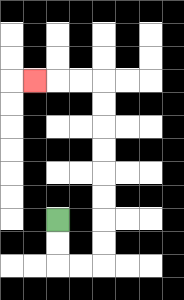{'start': '[2, 9]', 'end': '[1, 3]', 'path_directions': 'D,D,R,R,U,U,U,U,U,U,U,U,L,L,L', 'path_coordinates': '[[2, 9], [2, 10], [2, 11], [3, 11], [4, 11], [4, 10], [4, 9], [4, 8], [4, 7], [4, 6], [4, 5], [4, 4], [4, 3], [3, 3], [2, 3], [1, 3]]'}